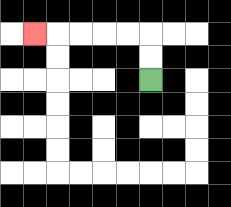{'start': '[6, 3]', 'end': '[1, 1]', 'path_directions': 'U,U,L,L,L,L,L', 'path_coordinates': '[[6, 3], [6, 2], [6, 1], [5, 1], [4, 1], [3, 1], [2, 1], [1, 1]]'}